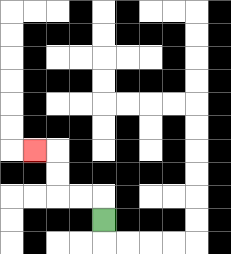{'start': '[4, 9]', 'end': '[1, 6]', 'path_directions': 'U,L,L,U,U,L', 'path_coordinates': '[[4, 9], [4, 8], [3, 8], [2, 8], [2, 7], [2, 6], [1, 6]]'}